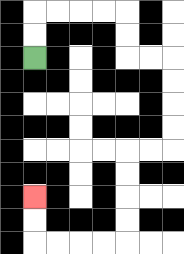{'start': '[1, 2]', 'end': '[1, 8]', 'path_directions': 'U,U,R,R,R,R,D,D,R,R,D,D,D,D,L,L,D,D,D,D,L,L,L,L,U,U', 'path_coordinates': '[[1, 2], [1, 1], [1, 0], [2, 0], [3, 0], [4, 0], [5, 0], [5, 1], [5, 2], [6, 2], [7, 2], [7, 3], [7, 4], [7, 5], [7, 6], [6, 6], [5, 6], [5, 7], [5, 8], [5, 9], [5, 10], [4, 10], [3, 10], [2, 10], [1, 10], [1, 9], [1, 8]]'}